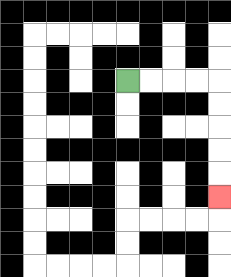{'start': '[5, 3]', 'end': '[9, 8]', 'path_directions': 'R,R,R,R,D,D,D,D,D', 'path_coordinates': '[[5, 3], [6, 3], [7, 3], [8, 3], [9, 3], [9, 4], [9, 5], [9, 6], [9, 7], [9, 8]]'}